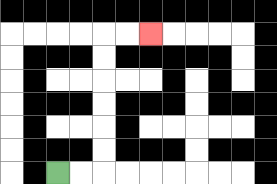{'start': '[2, 7]', 'end': '[6, 1]', 'path_directions': 'R,R,U,U,U,U,U,U,R,R', 'path_coordinates': '[[2, 7], [3, 7], [4, 7], [4, 6], [4, 5], [4, 4], [4, 3], [4, 2], [4, 1], [5, 1], [6, 1]]'}